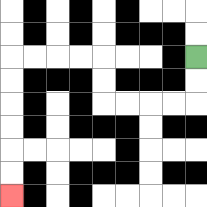{'start': '[8, 2]', 'end': '[0, 8]', 'path_directions': 'D,D,L,L,L,L,U,U,L,L,L,L,D,D,D,D,D,D', 'path_coordinates': '[[8, 2], [8, 3], [8, 4], [7, 4], [6, 4], [5, 4], [4, 4], [4, 3], [4, 2], [3, 2], [2, 2], [1, 2], [0, 2], [0, 3], [0, 4], [0, 5], [0, 6], [0, 7], [0, 8]]'}